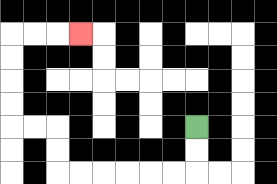{'start': '[8, 5]', 'end': '[3, 1]', 'path_directions': 'D,D,L,L,L,L,L,L,U,U,L,L,U,U,U,U,R,R,R', 'path_coordinates': '[[8, 5], [8, 6], [8, 7], [7, 7], [6, 7], [5, 7], [4, 7], [3, 7], [2, 7], [2, 6], [2, 5], [1, 5], [0, 5], [0, 4], [0, 3], [0, 2], [0, 1], [1, 1], [2, 1], [3, 1]]'}